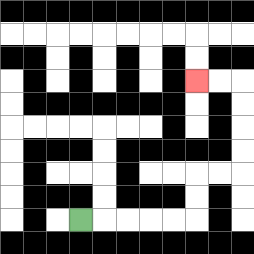{'start': '[3, 9]', 'end': '[8, 3]', 'path_directions': 'R,R,R,R,R,U,U,R,R,U,U,U,U,L,L', 'path_coordinates': '[[3, 9], [4, 9], [5, 9], [6, 9], [7, 9], [8, 9], [8, 8], [8, 7], [9, 7], [10, 7], [10, 6], [10, 5], [10, 4], [10, 3], [9, 3], [8, 3]]'}